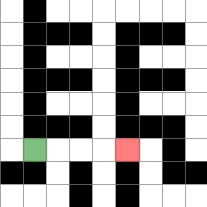{'start': '[1, 6]', 'end': '[5, 6]', 'path_directions': 'R,R,R,R', 'path_coordinates': '[[1, 6], [2, 6], [3, 6], [4, 6], [5, 6]]'}